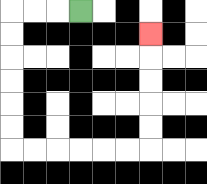{'start': '[3, 0]', 'end': '[6, 1]', 'path_directions': 'L,L,L,D,D,D,D,D,D,R,R,R,R,R,R,U,U,U,U,U', 'path_coordinates': '[[3, 0], [2, 0], [1, 0], [0, 0], [0, 1], [0, 2], [0, 3], [0, 4], [0, 5], [0, 6], [1, 6], [2, 6], [3, 6], [4, 6], [5, 6], [6, 6], [6, 5], [6, 4], [6, 3], [6, 2], [6, 1]]'}